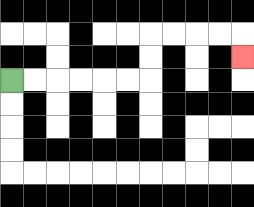{'start': '[0, 3]', 'end': '[10, 2]', 'path_directions': 'R,R,R,R,R,R,U,U,R,R,R,R,D', 'path_coordinates': '[[0, 3], [1, 3], [2, 3], [3, 3], [4, 3], [5, 3], [6, 3], [6, 2], [6, 1], [7, 1], [8, 1], [9, 1], [10, 1], [10, 2]]'}